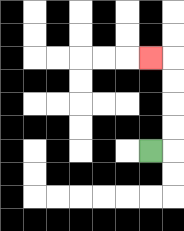{'start': '[6, 6]', 'end': '[6, 2]', 'path_directions': 'R,U,U,U,U,L', 'path_coordinates': '[[6, 6], [7, 6], [7, 5], [7, 4], [7, 3], [7, 2], [6, 2]]'}